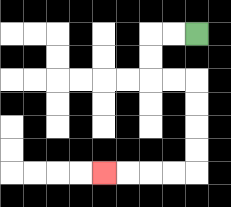{'start': '[8, 1]', 'end': '[4, 7]', 'path_directions': 'L,L,D,D,R,R,D,D,D,D,L,L,L,L', 'path_coordinates': '[[8, 1], [7, 1], [6, 1], [6, 2], [6, 3], [7, 3], [8, 3], [8, 4], [8, 5], [8, 6], [8, 7], [7, 7], [6, 7], [5, 7], [4, 7]]'}